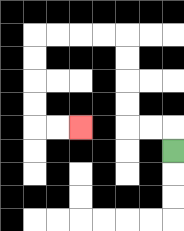{'start': '[7, 6]', 'end': '[3, 5]', 'path_directions': 'U,L,L,U,U,U,U,L,L,L,L,D,D,D,D,R,R', 'path_coordinates': '[[7, 6], [7, 5], [6, 5], [5, 5], [5, 4], [5, 3], [5, 2], [5, 1], [4, 1], [3, 1], [2, 1], [1, 1], [1, 2], [1, 3], [1, 4], [1, 5], [2, 5], [3, 5]]'}